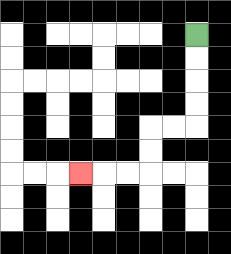{'start': '[8, 1]', 'end': '[3, 7]', 'path_directions': 'D,D,D,D,L,L,D,D,L,L,L', 'path_coordinates': '[[8, 1], [8, 2], [8, 3], [8, 4], [8, 5], [7, 5], [6, 5], [6, 6], [6, 7], [5, 7], [4, 7], [3, 7]]'}